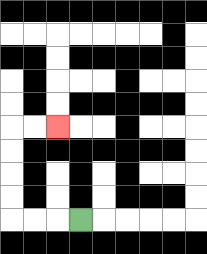{'start': '[3, 9]', 'end': '[2, 5]', 'path_directions': 'L,L,L,U,U,U,U,R,R', 'path_coordinates': '[[3, 9], [2, 9], [1, 9], [0, 9], [0, 8], [0, 7], [0, 6], [0, 5], [1, 5], [2, 5]]'}